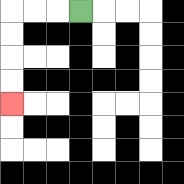{'start': '[3, 0]', 'end': '[0, 4]', 'path_directions': 'L,L,L,D,D,D,D', 'path_coordinates': '[[3, 0], [2, 0], [1, 0], [0, 0], [0, 1], [0, 2], [0, 3], [0, 4]]'}